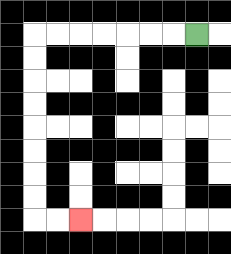{'start': '[8, 1]', 'end': '[3, 9]', 'path_directions': 'L,L,L,L,L,L,L,D,D,D,D,D,D,D,D,R,R', 'path_coordinates': '[[8, 1], [7, 1], [6, 1], [5, 1], [4, 1], [3, 1], [2, 1], [1, 1], [1, 2], [1, 3], [1, 4], [1, 5], [1, 6], [1, 7], [1, 8], [1, 9], [2, 9], [3, 9]]'}